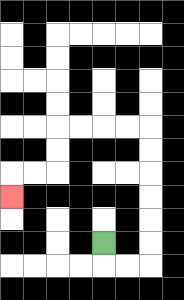{'start': '[4, 10]', 'end': '[0, 8]', 'path_directions': 'D,R,R,U,U,U,U,U,U,L,L,L,L,D,D,L,L,D', 'path_coordinates': '[[4, 10], [4, 11], [5, 11], [6, 11], [6, 10], [6, 9], [6, 8], [6, 7], [6, 6], [6, 5], [5, 5], [4, 5], [3, 5], [2, 5], [2, 6], [2, 7], [1, 7], [0, 7], [0, 8]]'}